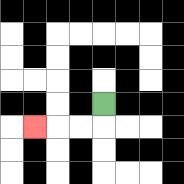{'start': '[4, 4]', 'end': '[1, 5]', 'path_directions': 'D,L,L,L', 'path_coordinates': '[[4, 4], [4, 5], [3, 5], [2, 5], [1, 5]]'}